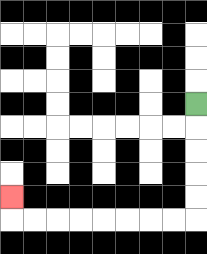{'start': '[8, 4]', 'end': '[0, 8]', 'path_directions': 'D,D,D,D,D,L,L,L,L,L,L,L,L,U', 'path_coordinates': '[[8, 4], [8, 5], [8, 6], [8, 7], [8, 8], [8, 9], [7, 9], [6, 9], [5, 9], [4, 9], [3, 9], [2, 9], [1, 9], [0, 9], [0, 8]]'}